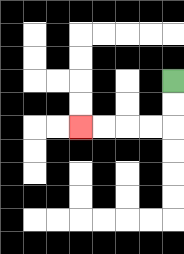{'start': '[7, 3]', 'end': '[3, 5]', 'path_directions': 'D,D,L,L,L,L', 'path_coordinates': '[[7, 3], [7, 4], [7, 5], [6, 5], [5, 5], [4, 5], [3, 5]]'}